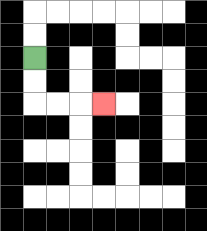{'start': '[1, 2]', 'end': '[4, 4]', 'path_directions': 'D,D,R,R,R', 'path_coordinates': '[[1, 2], [1, 3], [1, 4], [2, 4], [3, 4], [4, 4]]'}